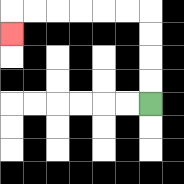{'start': '[6, 4]', 'end': '[0, 1]', 'path_directions': 'U,U,U,U,L,L,L,L,L,L,D', 'path_coordinates': '[[6, 4], [6, 3], [6, 2], [6, 1], [6, 0], [5, 0], [4, 0], [3, 0], [2, 0], [1, 0], [0, 0], [0, 1]]'}